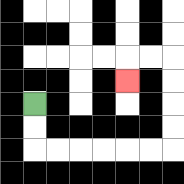{'start': '[1, 4]', 'end': '[5, 3]', 'path_directions': 'D,D,R,R,R,R,R,R,U,U,U,U,L,L,D', 'path_coordinates': '[[1, 4], [1, 5], [1, 6], [2, 6], [3, 6], [4, 6], [5, 6], [6, 6], [7, 6], [7, 5], [7, 4], [7, 3], [7, 2], [6, 2], [5, 2], [5, 3]]'}